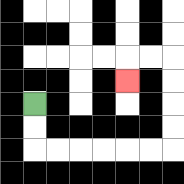{'start': '[1, 4]', 'end': '[5, 3]', 'path_directions': 'D,D,R,R,R,R,R,R,U,U,U,U,L,L,D', 'path_coordinates': '[[1, 4], [1, 5], [1, 6], [2, 6], [3, 6], [4, 6], [5, 6], [6, 6], [7, 6], [7, 5], [7, 4], [7, 3], [7, 2], [6, 2], [5, 2], [5, 3]]'}